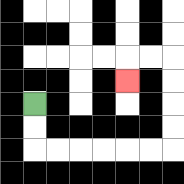{'start': '[1, 4]', 'end': '[5, 3]', 'path_directions': 'D,D,R,R,R,R,R,R,U,U,U,U,L,L,D', 'path_coordinates': '[[1, 4], [1, 5], [1, 6], [2, 6], [3, 6], [4, 6], [5, 6], [6, 6], [7, 6], [7, 5], [7, 4], [7, 3], [7, 2], [6, 2], [5, 2], [5, 3]]'}